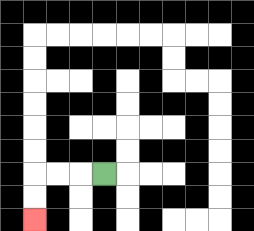{'start': '[4, 7]', 'end': '[1, 9]', 'path_directions': 'L,L,L,D,D', 'path_coordinates': '[[4, 7], [3, 7], [2, 7], [1, 7], [1, 8], [1, 9]]'}